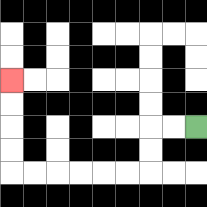{'start': '[8, 5]', 'end': '[0, 3]', 'path_directions': 'L,L,D,D,L,L,L,L,L,L,U,U,U,U', 'path_coordinates': '[[8, 5], [7, 5], [6, 5], [6, 6], [6, 7], [5, 7], [4, 7], [3, 7], [2, 7], [1, 7], [0, 7], [0, 6], [0, 5], [0, 4], [0, 3]]'}